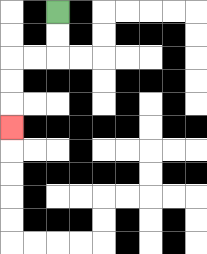{'start': '[2, 0]', 'end': '[0, 5]', 'path_directions': 'D,D,L,L,D,D,D', 'path_coordinates': '[[2, 0], [2, 1], [2, 2], [1, 2], [0, 2], [0, 3], [0, 4], [0, 5]]'}